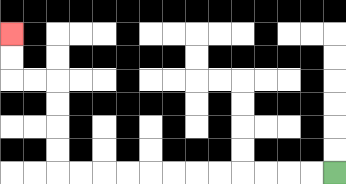{'start': '[14, 7]', 'end': '[0, 1]', 'path_directions': 'L,L,L,L,L,L,L,L,L,L,L,L,U,U,U,U,L,L,U,U', 'path_coordinates': '[[14, 7], [13, 7], [12, 7], [11, 7], [10, 7], [9, 7], [8, 7], [7, 7], [6, 7], [5, 7], [4, 7], [3, 7], [2, 7], [2, 6], [2, 5], [2, 4], [2, 3], [1, 3], [0, 3], [0, 2], [0, 1]]'}